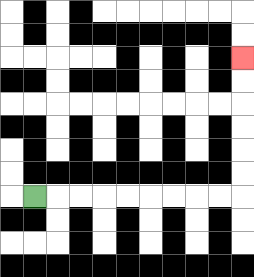{'start': '[1, 8]', 'end': '[10, 2]', 'path_directions': 'R,R,R,R,R,R,R,R,R,U,U,U,U,U,U', 'path_coordinates': '[[1, 8], [2, 8], [3, 8], [4, 8], [5, 8], [6, 8], [7, 8], [8, 8], [9, 8], [10, 8], [10, 7], [10, 6], [10, 5], [10, 4], [10, 3], [10, 2]]'}